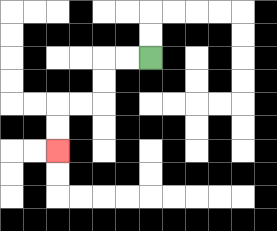{'start': '[6, 2]', 'end': '[2, 6]', 'path_directions': 'L,L,D,D,L,L,D,D', 'path_coordinates': '[[6, 2], [5, 2], [4, 2], [4, 3], [4, 4], [3, 4], [2, 4], [2, 5], [2, 6]]'}